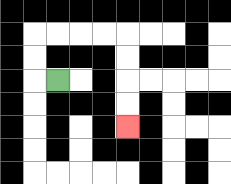{'start': '[2, 3]', 'end': '[5, 5]', 'path_directions': 'L,U,U,R,R,R,R,D,D,D,D', 'path_coordinates': '[[2, 3], [1, 3], [1, 2], [1, 1], [2, 1], [3, 1], [4, 1], [5, 1], [5, 2], [5, 3], [5, 4], [5, 5]]'}